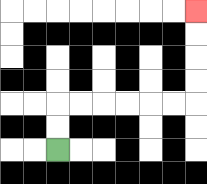{'start': '[2, 6]', 'end': '[8, 0]', 'path_directions': 'U,U,R,R,R,R,R,R,U,U,U,U', 'path_coordinates': '[[2, 6], [2, 5], [2, 4], [3, 4], [4, 4], [5, 4], [6, 4], [7, 4], [8, 4], [8, 3], [8, 2], [8, 1], [8, 0]]'}